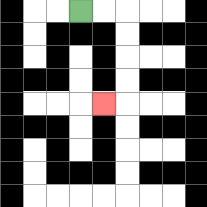{'start': '[3, 0]', 'end': '[4, 4]', 'path_directions': 'R,R,D,D,D,D,L', 'path_coordinates': '[[3, 0], [4, 0], [5, 0], [5, 1], [5, 2], [5, 3], [5, 4], [4, 4]]'}